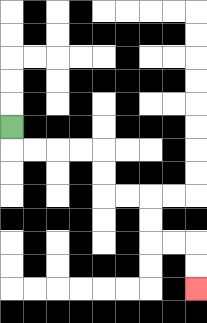{'start': '[0, 5]', 'end': '[8, 12]', 'path_directions': 'D,R,R,R,R,D,D,R,R,D,D,R,R,D,D', 'path_coordinates': '[[0, 5], [0, 6], [1, 6], [2, 6], [3, 6], [4, 6], [4, 7], [4, 8], [5, 8], [6, 8], [6, 9], [6, 10], [7, 10], [8, 10], [8, 11], [8, 12]]'}